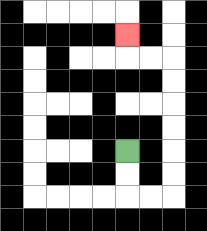{'start': '[5, 6]', 'end': '[5, 1]', 'path_directions': 'D,D,R,R,U,U,U,U,U,U,L,L,U', 'path_coordinates': '[[5, 6], [5, 7], [5, 8], [6, 8], [7, 8], [7, 7], [7, 6], [7, 5], [7, 4], [7, 3], [7, 2], [6, 2], [5, 2], [5, 1]]'}